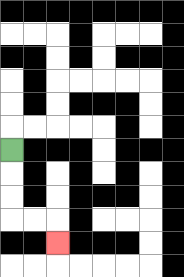{'start': '[0, 6]', 'end': '[2, 10]', 'path_directions': 'D,D,D,R,R,D', 'path_coordinates': '[[0, 6], [0, 7], [0, 8], [0, 9], [1, 9], [2, 9], [2, 10]]'}